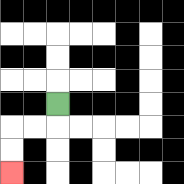{'start': '[2, 4]', 'end': '[0, 7]', 'path_directions': 'D,L,L,D,D', 'path_coordinates': '[[2, 4], [2, 5], [1, 5], [0, 5], [0, 6], [0, 7]]'}